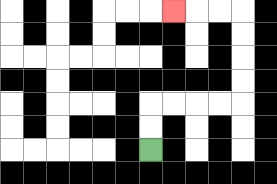{'start': '[6, 6]', 'end': '[7, 0]', 'path_directions': 'U,U,R,R,R,R,U,U,U,U,L,L,L', 'path_coordinates': '[[6, 6], [6, 5], [6, 4], [7, 4], [8, 4], [9, 4], [10, 4], [10, 3], [10, 2], [10, 1], [10, 0], [9, 0], [8, 0], [7, 0]]'}